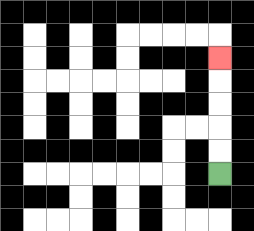{'start': '[9, 7]', 'end': '[9, 2]', 'path_directions': 'U,U,U,U,U', 'path_coordinates': '[[9, 7], [9, 6], [9, 5], [9, 4], [9, 3], [9, 2]]'}